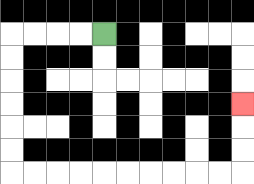{'start': '[4, 1]', 'end': '[10, 4]', 'path_directions': 'L,L,L,L,D,D,D,D,D,D,R,R,R,R,R,R,R,R,R,R,U,U,U', 'path_coordinates': '[[4, 1], [3, 1], [2, 1], [1, 1], [0, 1], [0, 2], [0, 3], [0, 4], [0, 5], [0, 6], [0, 7], [1, 7], [2, 7], [3, 7], [4, 7], [5, 7], [6, 7], [7, 7], [8, 7], [9, 7], [10, 7], [10, 6], [10, 5], [10, 4]]'}